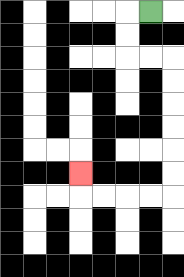{'start': '[6, 0]', 'end': '[3, 7]', 'path_directions': 'L,D,D,R,R,D,D,D,D,D,D,L,L,L,L,U', 'path_coordinates': '[[6, 0], [5, 0], [5, 1], [5, 2], [6, 2], [7, 2], [7, 3], [7, 4], [7, 5], [7, 6], [7, 7], [7, 8], [6, 8], [5, 8], [4, 8], [3, 8], [3, 7]]'}